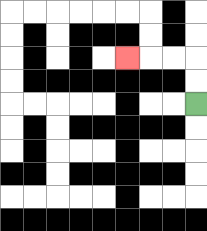{'start': '[8, 4]', 'end': '[5, 2]', 'path_directions': 'U,U,L,L,L', 'path_coordinates': '[[8, 4], [8, 3], [8, 2], [7, 2], [6, 2], [5, 2]]'}